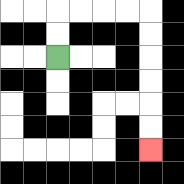{'start': '[2, 2]', 'end': '[6, 6]', 'path_directions': 'U,U,R,R,R,R,D,D,D,D,D,D', 'path_coordinates': '[[2, 2], [2, 1], [2, 0], [3, 0], [4, 0], [5, 0], [6, 0], [6, 1], [6, 2], [6, 3], [6, 4], [6, 5], [6, 6]]'}